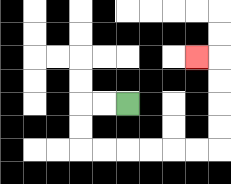{'start': '[5, 4]', 'end': '[8, 2]', 'path_directions': 'L,L,D,D,R,R,R,R,R,R,U,U,U,U,L', 'path_coordinates': '[[5, 4], [4, 4], [3, 4], [3, 5], [3, 6], [4, 6], [5, 6], [6, 6], [7, 6], [8, 6], [9, 6], [9, 5], [9, 4], [9, 3], [9, 2], [8, 2]]'}